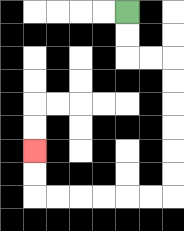{'start': '[5, 0]', 'end': '[1, 6]', 'path_directions': 'D,D,R,R,D,D,D,D,D,D,L,L,L,L,L,L,U,U', 'path_coordinates': '[[5, 0], [5, 1], [5, 2], [6, 2], [7, 2], [7, 3], [7, 4], [7, 5], [7, 6], [7, 7], [7, 8], [6, 8], [5, 8], [4, 8], [3, 8], [2, 8], [1, 8], [1, 7], [1, 6]]'}